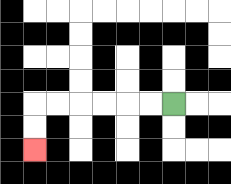{'start': '[7, 4]', 'end': '[1, 6]', 'path_directions': 'L,L,L,L,L,L,D,D', 'path_coordinates': '[[7, 4], [6, 4], [5, 4], [4, 4], [3, 4], [2, 4], [1, 4], [1, 5], [1, 6]]'}